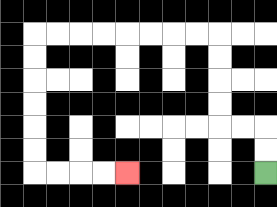{'start': '[11, 7]', 'end': '[5, 7]', 'path_directions': 'U,U,L,L,U,U,U,U,L,L,L,L,L,L,L,L,D,D,D,D,D,D,R,R,R,R', 'path_coordinates': '[[11, 7], [11, 6], [11, 5], [10, 5], [9, 5], [9, 4], [9, 3], [9, 2], [9, 1], [8, 1], [7, 1], [6, 1], [5, 1], [4, 1], [3, 1], [2, 1], [1, 1], [1, 2], [1, 3], [1, 4], [1, 5], [1, 6], [1, 7], [2, 7], [3, 7], [4, 7], [5, 7]]'}